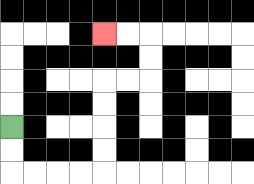{'start': '[0, 5]', 'end': '[4, 1]', 'path_directions': 'D,D,R,R,R,R,U,U,U,U,R,R,U,U,L,L', 'path_coordinates': '[[0, 5], [0, 6], [0, 7], [1, 7], [2, 7], [3, 7], [4, 7], [4, 6], [4, 5], [4, 4], [4, 3], [5, 3], [6, 3], [6, 2], [6, 1], [5, 1], [4, 1]]'}